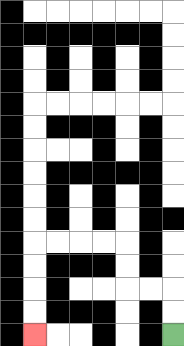{'start': '[7, 14]', 'end': '[1, 14]', 'path_directions': 'U,U,L,L,U,U,L,L,L,L,D,D,D,D', 'path_coordinates': '[[7, 14], [7, 13], [7, 12], [6, 12], [5, 12], [5, 11], [5, 10], [4, 10], [3, 10], [2, 10], [1, 10], [1, 11], [1, 12], [1, 13], [1, 14]]'}